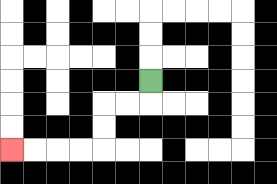{'start': '[6, 3]', 'end': '[0, 6]', 'path_directions': 'D,L,L,D,D,L,L,L,L', 'path_coordinates': '[[6, 3], [6, 4], [5, 4], [4, 4], [4, 5], [4, 6], [3, 6], [2, 6], [1, 6], [0, 6]]'}